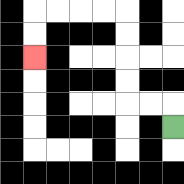{'start': '[7, 5]', 'end': '[1, 2]', 'path_directions': 'U,L,L,U,U,U,U,L,L,L,L,D,D', 'path_coordinates': '[[7, 5], [7, 4], [6, 4], [5, 4], [5, 3], [5, 2], [5, 1], [5, 0], [4, 0], [3, 0], [2, 0], [1, 0], [1, 1], [1, 2]]'}